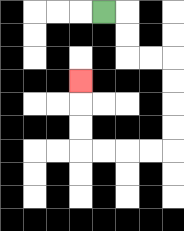{'start': '[4, 0]', 'end': '[3, 3]', 'path_directions': 'R,D,D,R,R,D,D,D,D,L,L,L,L,U,U,U', 'path_coordinates': '[[4, 0], [5, 0], [5, 1], [5, 2], [6, 2], [7, 2], [7, 3], [7, 4], [7, 5], [7, 6], [6, 6], [5, 6], [4, 6], [3, 6], [3, 5], [3, 4], [3, 3]]'}